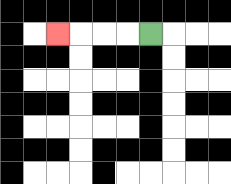{'start': '[6, 1]', 'end': '[2, 1]', 'path_directions': 'L,L,L,L', 'path_coordinates': '[[6, 1], [5, 1], [4, 1], [3, 1], [2, 1]]'}